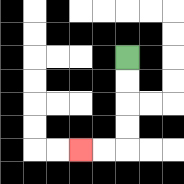{'start': '[5, 2]', 'end': '[3, 6]', 'path_directions': 'D,D,D,D,L,L', 'path_coordinates': '[[5, 2], [5, 3], [5, 4], [5, 5], [5, 6], [4, 6], [3, 6]]'}